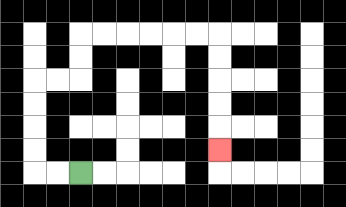{'start': '[3, 7]', 'end': '[9, 6]', 'path_directions': 'L,L,U,U,U,U,R,R,U,U,R,R,R,R,R,R,D,D,D,D,D', 'path_coordinates': '[[3, 7], [2, 7], [1, 7], [1, 6], [1, 5], [1, 4], [1, 3], [2, 3], [3, 3], [3, 2], [3, 1], [4, 1], [5, 1], [6, 1], [7, 1], [8, 1], [9, 1], [9, 2], [9, 3], [9, 4], [9, 5], [9, 6]]'}